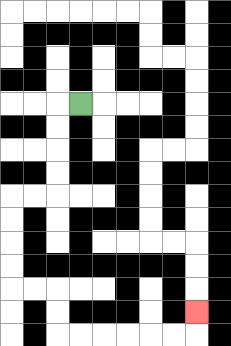{'start': '[3, 4]', 'end': '[8, 13]', 'path_directions': 'L,D,D,D,D,L,L,D,D,D,D,R,R,D,D,R,R,R,R,R,R,U', 'path_coordinates': '[[3, 4], [2, 4], [2, 5], [2, 6], [2, 7], [2, 8], [1, 8], [0, 8], [0, 9], [0, 10], [0, 11], [0, 12], [1, 12], [2, 12], [2, 13], [2, 14], [3, 14], [4, 14], [5, 14], [6, 14], [7, 14], [8, 14], [8, 13]]'}